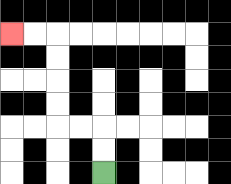{'start': '[4, 7]', 'end': '[0, 1]', 'path_directions': 'U,U,L,L,U,U,U,U,L,L', 'path_coordinates': '[[4, 7], [4, 6], [4, 5], [3, 5], [2, 5], [2, 4], [2, 3], [2, 2], [2, 1], [1, 1], [0, 1]]'}